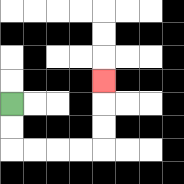{'start': '[0, 4]', 'end': '[4, 3]', 'path_directions': 'D,D,R,R,R,R,U,U,U', 'path_coordinates': '[[0, 4], [0, 5], [0, 6], [1, 6], [2, 6], [3, 6], [4, 6], [4, 5], [4, 4], [4, 3]]'}